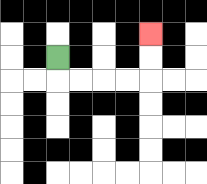{'start': '[2, 2]', 'end': '[6, 1]', 'path_directions': 'D,R,R,R,R,U,U', 'path_coordinates': '[[2, 2], [2, 3], [3, 3], [4, 3], [5, 3], [6, 3], [6, 2], [6, 1]]'}